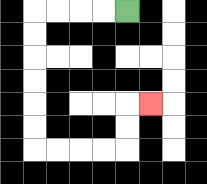{'start': '[5, 0]', 'end': '[6, 4]', 'path_directions': 'L,L,L,L,D,D,D,D,D,D,R,R,R,R,U,U,R', 'path_coordinates': '[[5, 0], [4, 0], [3, 0], [2, 0], [1, 0], [1, 1], [1, 2], [1, 3], [1, 4], [1, 5], [1, 6], [2, 6], [3, 6], [4, 6], [5, 6], [5, 5], [5, 4], [6, 4]]'}